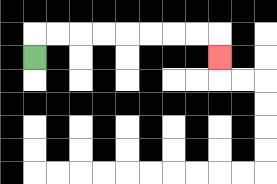{'start': '[1, 2]', 'end': '[9, 2]', 'path_directions': 'U,R,R,R,R,R,R,R,R,D', 'path_coordinates': '[[1, 2], [1, 1], [2, 1], [3, 1], [4, 1], [5, 1], [6, 1], [7, 1], [8, 1], [9, 1], [9, 2]]'}